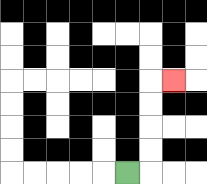{'start': '[5, 7]', 'end': '[7, 3]', 'path_directions': 'R,U,U,U,U,R', 'path_coordinates': '[[5, 7], [6, 7], [6, 6], [6, 5], [6, 4], [6, 3], [7, 3]]'}